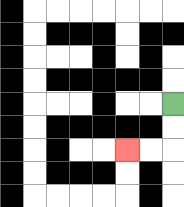{'start': '[7, 4]', 'end': '[5, 6]', 'path_directions': 'D,D,L,L', 'path_coordinates': '[[7, 4], [7, 5], [7, 6], [6, 6], [5, 6]]'}